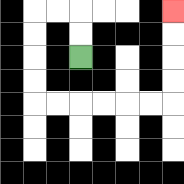{'start': '[3, 2]', 'end': '[7, 0]', 'path_directions': 'U,U,L,L,D,D,D,D,R,R,R,R,R,R,U,U,U,U', 'path_coordinates': '[[3, 2], [3, 1], [3, 0], [2, 0], [1, 0], [1, 1], [1, 2], [1, 3], [1, 4], [2, 4], [3, 4], [4, 4], [5, 4], [6, 4], [7, 4], [7, 3], [7, 2], [7, 1], [7, 0]]'}